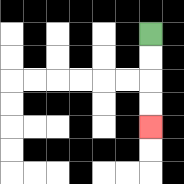{'start': '[6, 1]', 'end': '[6, 5]', 'path_directions': 'D,D,D,D', 'path_coordinates': '[[6, 1], [6, 2], [6, 3], [6, 4], [6, 5]]'}